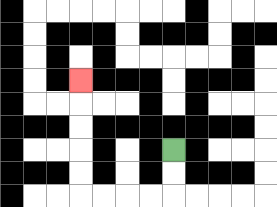{'start': '[7, 6]', 'end': '[3, 3]', 'path_directions': 'D,D,L,L,L,L,U,U,U,U,U', 'path_coordinates': '[[7, 6], [7, 7], [7, 8], [6, 8], [5, 8], [4, 8], [3, 8], [3, 7], [3, 6], [3, 5], [3, 4], [3, 3]]'}